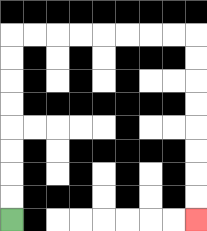{'start': '[0, 9]', 'end': '[8, 9]', 'path_directions': 'U,U,U,U,U,U,U,U,R,R,R,R,R,R,R,R,D,D,D,D,D,D,D,D', 'path_coordinates': '[[0, 9], [0, 8], [0, 7], [0, 6], [0, 5], [0, 4], [0, 3], [0, 2], [0, 1], [1, 1], [2, 1], [3, 1], [4, 1], [5, 1], [6, 1], [7, 1], [8, 1], [8, 2], [8, 3], [8, 4], [8, 5], [8, 6], [8, 7], [8, 8], [8, 9]]'}